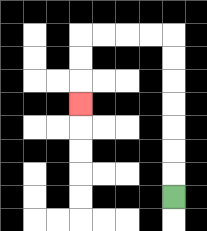{'start': '[7, 8]', 'end': '[3, 4]', 'path_directions': 'U,U,U,U,U,U,U,L,L,L,L,D,D,D', 'path_coordinates': '[[7, 8], [7, 7], [7, 6], [7, 5], [7, 4], [7, 3], [7, 2], [7, 1], [6, 1], [5, 1], [4, 1], [3, 1], [3, 2], [3, 3], [3, 4]]'}